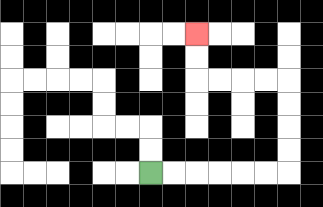{'start': '[6, 7]', 'end': '[8, 1]', 'path_directions': 'R,R,R,R,R,R,U,U,U,U,L,L,L,L,U,U', 'path_coordinates': '[[6, 7], [7, 7], [8, 7], [9, 7], [10, 7], [11, 7], [12, 7], [12, 6], [12, 5], [12, 4], [12, 3], [11, 3], [10, 3], [9, 3], [8, 3], [8, 2], [8, 1]]'}